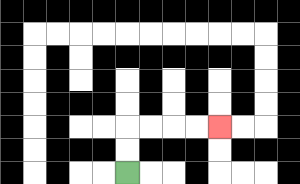{'start': '[5, 7]', 'end': '[9, 5]', 'path_directions': 'U,U,R,R,R,R', 'path_coordinates': '[[5, 7], [5, 6], [5, 5], [6, 5], [7, 5], [8, 5], [9, 5]]'}